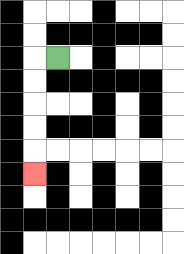{'start': '[2, 2]', 'end': '[1, 7]', 'path_directions': 'L,D,D,D,D,D', 'path_coordinates': '[[2, 2], [1, 2], [1, 3], [1, 4], [1, 5], [1, 6], [1, 7]]'}